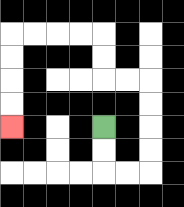{'start': '[4, 5]', 'end': '[0, 5]', 'path_directions': 'D,D,R,R,U,U,U,U,L,L,U,U,L,L,L,L,D,D,D,D', 'path_coordinates': '[[4, 5], [4, 6], [4, 7], [5, 7], [6, 7], [6, 6], [6, 5], [6, 4], [6, 3], [5, 3], [4, 3], [4, 2], [4, 1], [3, 1], [2, 1], [1, 1], [0, 1], [0, 2], [0, 3], [0, 4], [0, 5]]'}